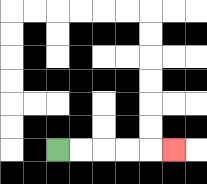{'start': '[2, 6]', 'end': '[7, 6]', 'path_directions': 'R,R,R,R,R', 'path_coordinates': '[[2, 6], [3, 6], [4, 6], [5, 6], [6, 6], [7, 6]]'}